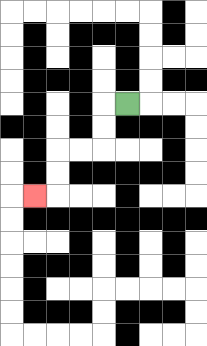{'start': '[5, 4]', 'end': '[1, 8]', 'path_directions': 'L,D,D,L,L,D,D,L', 'path_coordinates': '[[5, 4], [4, 4], [4, 5], [4, 6], [3, 6], [2, 6], [2, 7], [2, 8], [1, 8]]'}